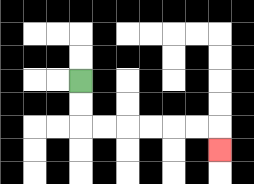{'start': '[3, 3]', 'end': '[9, 6]', 'path_directions': 'D,D,R,R,R,R,R,R,D', 'path_coordinates': '[[3, 3], [3, 4], [3, 5], [4, 5], [5, 5], [6, 5], [7, 5], [8, 5], [9, 5], [9, 6]]'}